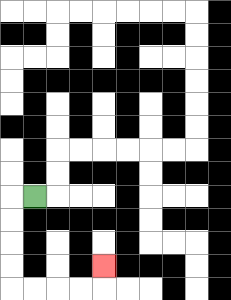{'start': '[1, 8]', 'end': '[4, 11]', 'path_directions': 'L,D,D,D,D,R,R,R,R,U', 'path_coordinates': '[[1, 8], [0, 8], [0, 9], [0, 10], [0, 11], [0, 12], [1, 12], [2, 12], [3, 12], [4, 12], [4, 11]]'}